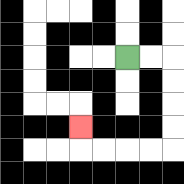{'start': '[5, 2]', 'end': '[3, 5]', 'path_directions': 'R,R,D,D,D,D,L,L,L,L,U', 'path_coordinates': '[[5, 2], [6, 2], [7, 2], [7, 3], [7, 4], [7, 5], [7, 6], [6, 6], [5, 6], [4, 6], [3, 6], [3, 5]]'}